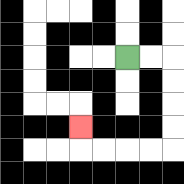{'start': '[5, 2]', 'end': '[3, 5]', 'path_directions': 'R,R,D,D,D,D,L,L,L,L,U', 'path_coordinates': '[[5, 2], [6, 2], [7, 2], [7, 3], [7, 4], [7, 5], [7, 6], [6, 6], [5, 6], [4, 6], [3, 6], [3, 5]]'}